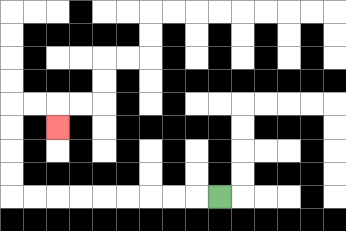{'start': '[9, 8]', 'end': '[2, 5]', 'path_directions': 'L,L,L,L,L,L,L,L,L,U,U,U,U,R,R,D', 'path_coordinates': '[[9, 8], [8, 8], [7, 8], [6, 8], [5, 8], [4, 8], [3, 8], [2, 8], [1, 8], [0, 8], [0, 7], [0, 6], [0, 5], [0, 4], [1, 4], [2, 4], [2, 5]]'}